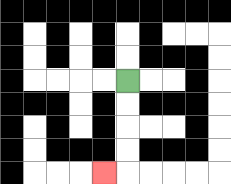{'start': '[5, 3]', 'end': '[4, 7]', 'path_directions': 'D,D,D,D,L', 'path_coordinates': '[[5, 3], [5, 4], [5, 5], [5, 6], [5, 7], [4, 7]]'}